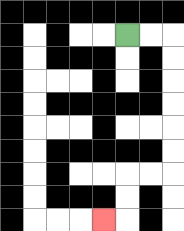{'start': '[5, 1]', 'end': '[4, 9]', 'path_directions': 'R,R,D,D,D,D,D,D,L,L,D,D,L', 'path_coordinates': '[[5, 1], [6, 1], [7, 1], [7, 2], [7, 3], [7, 4], [7, 5], [7, 6], [7, 7], [6, 7], [5, 7], [5, 8], [5, 9], [4, 9]]'}